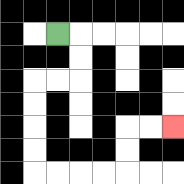{'start': '[2, 1]', 'end': '[7, 5]', 'path_directions': 'R,D,D,L,L,D,D,D,D,R,R,R,R,U,U,R,R', 'path_coordinates': '[[2, 1], [3, 1], [3, 2], [3, 3], [2, 3], [1, 3], [1, 4], [1, 5], [1, 6], [1, 7], [2, 7], [3, 7], [4, 7], [5, 7], [5, 6], [5, 5], [6, 5], [7, 5]]'}